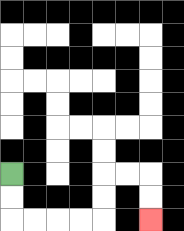{'start': '[0, 7]', 'end': '[6, 9]', 'path_directions': 'D,D,R,R,R,R,U,U,R,R,D,D', 'path_coordinates': '[[0, 7], [0, 8], [0, 9], [1, 9], [2, 9], [3, 9], [4, 9], [4, 8], [4, 7], [5, 7], [6, 7], [6, 8], [6, 9]]'}